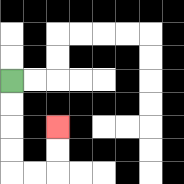{'start': '[0, 3]', 'end': '[2, 5]', 'path_directions': 'D,D,D,D,R,R,U,U', 'path_coordinates': '[[0, 3], [0, 4], [0, 5], [0, 6], [0, 7], [1, 7], [2, 7], [2, 6], [2, 5]]'}